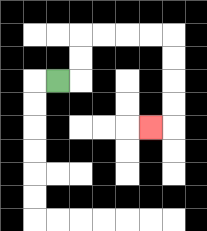{'start': '[2, 3]', 'end': '[6, 5]', 'path_directions': 'R,U,U,R,R,R,R,D,D,D,D,L', 'path_coordinates': '[[2, 3], [3, 3], [3, 2], [3, 1], [4, 1], [5, 1], [6, 1], [7, 1], [7, 2], [7, 3], [7, 4], [7, 5], [6, 5]]'}